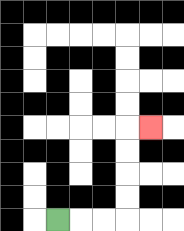{'start': '[2, 9]', 'end': '[6, 5]', 'path_directions': 'R,R,R,U,U,U,U,R', 'path_coordinates': '[[2, 9], [3, 9], [4, 9], [5, 9], [5, 8], [5, 7], [5, 6], [5, 5], [6, 5]]'}